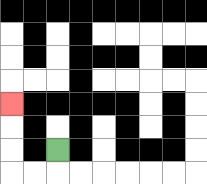{'start': '[2, 6]', 'end': '[0, 4]', 'path_directions': 'D,L,L,U,U,U', 'path_coordinates': '[[2, 6], [2, 7], [1, 7], [0, 7], [0, 6], [0, 5], [0, 4]]'}